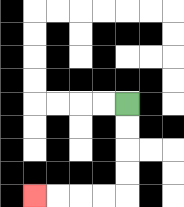{'start': '[5, 4]', 'end': '[1, 8]', 'path_directions': 'D,D,D,D,L,L,L,L', 'path_coordinates': '[[5, 4], [5, 5], [5, 6], [5, 7], [5, 8], [4, 8], [3, 8], [2, 8], [1, 8]]'}